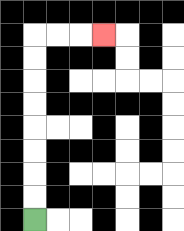{'start': '[1, 9]', 'end': '[4, 1]', 'path_directions': 'U,U,U,U,U,U,U,U,R,R,R', 'path_coordinates': '[[1, 9], [1, 8], [1, 7], [1, 6], [1, 5], [1, 4], [1, 3], [1, 2], [1, 1], [2, 1], [3, 1], [4, 1]]'}